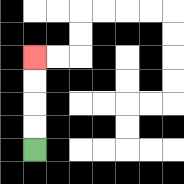{'start': '[1, 6]', 'end': '[1, 2]', 'path_directions': 'U,U,U,U', 'path_coordinates': '[[1, 6], [1, 5], [1, 4], [1, 3], [1, 2]]'}